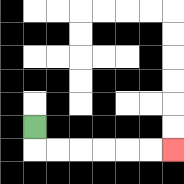{'start': '[1, 5]', 'end': '[7, 6]', 'path_directions': 'D,R,R,R,R,R,R', 'path_coordinates': '[[1, 5], [1, 6], [2, 6], [3, 6], [4, 6], [5, 6], [6, 6], [7, 6]]'}